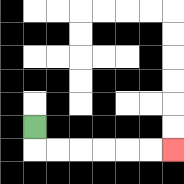{'start': '[1, 5]', 'end': '[7, 6]', 'path_directions': 'D,R,R,R,R,R,R', 'path_coordinates': '[[1, 5], [1, 6], [2, 6], [3, 6], [4, 6], [5, 6], [6, 6], [7, 6]]'}